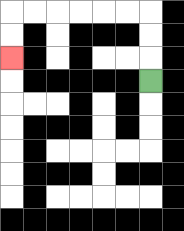{'start': '[6, 3]', 'end': '[0, 2]', 'path_directions': 'U,U,U,L,L,L,L,L,L,D,D', 'path_coordinates': '[[6, 3], [6, 2], [6, 1], [6, 0], [5, 0], [4, 0], [3, 0], [2, 0], [1, 0], [0, 0], [0, 1], [0, 2]]'}